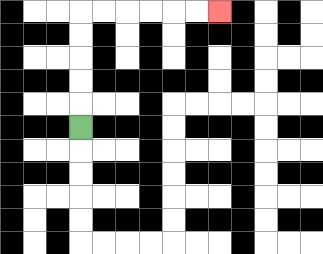{'start': '[3, 5]', 'end': '[9, 0]', 'path_directions': 'U,U,U,U,U,R,R,R,R,R,R', 'path_coordinates': '[[3, 5], [3, 4], [3, 3], [3, 2], [3, 1], [3, 0], [4, 0], [5, 0], [6, 0], [7, 0], [8, 0], [9, 0]]'}